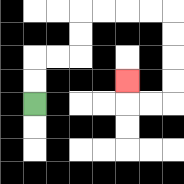{'start': '[1, 4]', 'end': '[5, 3]', 'path_directions': 'U,U,R,R,U,U,R,R,R,R,D,D,D,D,L,L,U', 'path_coordinates': '[[1, 4], [1, 3], [1, 2], [2, 2], [3, 2], [3, 1], [3, 0], [4, 0], [5, 0], [6, 0], [7, 0], [7, 1], [7, 2], [7, 3], [7, 4], [6, 4], [5, 4], [5, 3]]'}